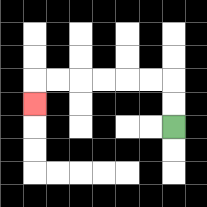{'start': '[7, 5]', 'end': '[1, 4]', 'path_directions': 'U,U,L,L,L,L,L,L,D', 'path_coordinates': '[[7, 5], [7, 4], [7, 3], [6, 3], [5, 3], [4, 3], [3, 3], [2, 3], [1, 3], [1, 4]]'}